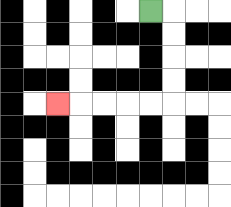{'start': '[6, 0]', 'end': '[2, 4]', 'path_directions': 'R,D,D,D,D,L,L,L,L,L', 'path_coordinates': '[[6, 0], [7, 0], [7, 1], [7, 2], [7, 3], [7, 4], [6, 4], [5, 4], [4, 4], [3, 4], [2, 4]]'}